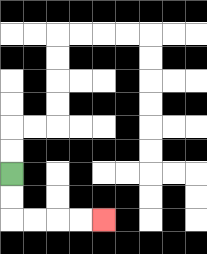{'start': '[0, 7]', 'end': '[4, 9]', 'path_directions': 'D,D,R,R,R,R', 'path_coordinates': '[[0, 7], [0, 8], [0, 9], [1, 9], [2, 9], [3, 9], [4, 9]]'}